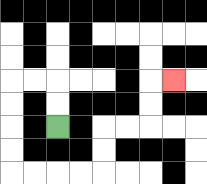{'start': '[2, 5]', 'end': '[7, 3]', 'path_directions': 'U,U,L,L,D,D,D,D,R,R,R,R,U,U,R,R,U,U,R', 'path_coordinates': '[[2, 5], [2, 4], [2, 3], [1, 3], [0, 3], [0, 4], [0, 5], [0, 6], [0, 7], [1, 7], [2, 7], [3, 7], [4, 7], [4, 6], [4, 5], [5, 5], [6, 5], [6, 4], [6, 3], [7, 3]]'}